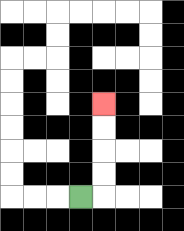{'start': '[3, 8]', 'end': '[4, 4]', 'path_directions': 'R,U,U,U,U', 'path_coordinates': '[[3, 8], [4, 8], [4, 7], [4, 6], [4, 5], [4, 4]]'}